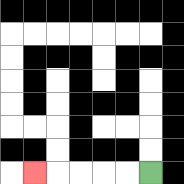{'start': '[6, 7]', 'end': '[1, 7]', 'path_directions': 'L,L,L,L,L', 'path_coordinates': '[[6, 7], [5, 7], [4, 7], [3, 7], [2, 7], [1, 7]]'}